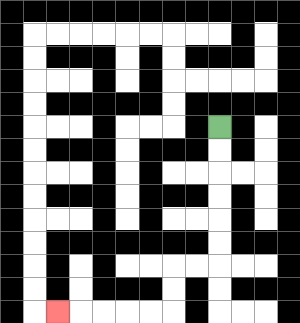{'start': '[9, 5]', 'end': '[2, 13]', 'path_directions': 'D,D,D,D,D,D,L,L,D,D,L,L,L,L,L', 'path_coordinates': '[[9, 5], [9, 6], [9, 7], [9, 8], [9, 9], [9, 10], [9, 11], [8, 11], [7, 11], [7, 12], [7, 13], [6, 13], [5, 13], [4, 13], [3, 13], [2, 13]]'}